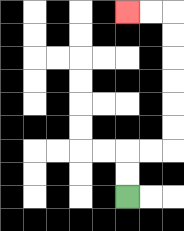{'start': '[5, 8]', 'end': '[5, 0]', 'path_directions': 'U,U,R,R,U,U,U,U,U,U,L,L', 'path_coordinates': '[[5, 8], [5, 7], [5, 6], [6, 6], [7, 6], [7, 5], [7, 4], [7, 3], [7, 2], [7, 1], [7, 0], [6, 0], [5, 0]]'}